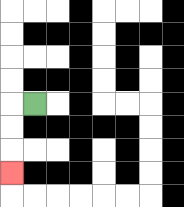{'start': '[1, 4]', 'end': '[0, 7]', 'path_directions': 'L,D,D,D', 'path_coordinates': '[[1, 4], [0, 4], [0, 5], [0, 6], [0, 7]]'}